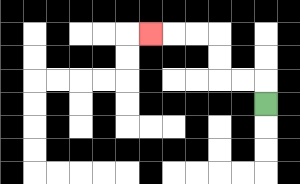{'start': '[11, 4]', 'end': '[6, 1]', 'path_directions': 'U,L,L,U,U,L,L,L', 'path_coordinates': '[[11, 4], [11, 3], [10, 3], [9, 3], [9, 2], [9, 1], [8, 1], [7, 1], [6, 1]]'}